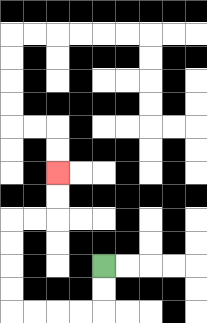{'start': '[4, 11]', 'end': '[2, 7]', 'path_directions': 'D,D,L,L,L,L,U,U,U,U,R,R,U,U', 'path_coordinates': '[[4, 11], [4, 12], [4, 13], [3, 13], [2, 13], [1, 13], [0, 13], [0, 12], [0, 11], [0, 10], [0, 9], [1, 9], [2, 9], [2, 8], [2, 7]]'}